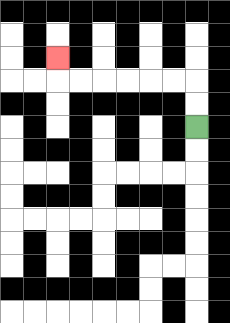{'start': '[8, 5]', 'end': '[2, 2]', 'path_directions': 'U,U,L,L,L,L,L,L,U', 'path_coordinates': '[[8, 5], [8, 4], [8, 3], [7, 3], [6, 3], [5, 3], [4, 3], [3, 3], [2, 3], [2, 2]]'}